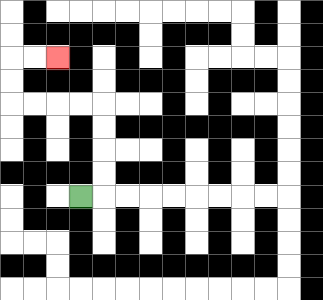{'start': '[3, 8]', 'end': '[2, 2]', 'path_directions': 'R,U,U,U,U,L,L,L,L,U,U,R,R', 'path_coordinates': '[[3, 8], [4, 8], [4, 7], [4, 6], [4, 5], [4, 4], [3, 4], [2, 4], [1, 4], [0, 4], [0, 3], [0, 2], [1, 2], [2, 2]]'}